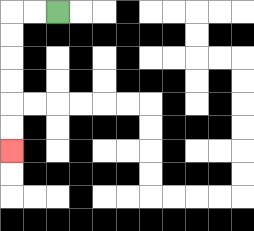{'start': '[2, 0]', 'end': '[0, 6]', 'path_directions': 'L,L,D,D,D,D,D,D', 'path_coordinates': '[[2, 0], [1, 0], [0, 0], [0, 1], [0, 2], [0, 3], [0, 4], [0, 5], [0, 6]]'}